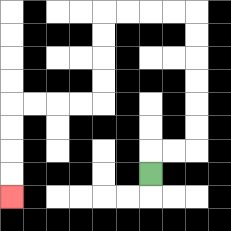{'start': '[6, 7]', 'end': '[0, 8]', 'path_directions': 'U,R,R,U,U,U,U,U,U,L,L,L,L,D,D,D,D,L,L,L,L,D,D,D,D', 'path_coordinates': '[[6, 7], [6, 6], [7, 6], [8, 6], [8, 5], [8, 4], [8, 3], [8, 2], [8, 1], [8, 0], [7, 0], [6, 0], [5, 0], [4, 0], [4, 1], [4, 2], [4, 3], [4, 4], [3, 4], [2, 4], [1, 4], [0, 4], [0, 5], [0, 6], [0, 7], [0, 8]]'}